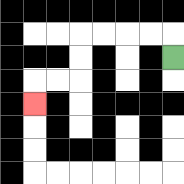{'start': '[7, 2]', 'end': '[1, 4]', 'path_directions': 'U,L,L,L,L,D,D,L,L,D', 'path_coordinates': '[[7, 2], [7, 1], [6, 1], [5, 1], [4, 1], [3, 1], [3, 2], [3, 3], [2, 3], [1, 3], [1, 4]]'}